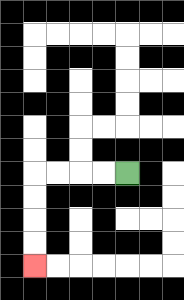{'start': '[5, 7]', 'end': '[1, 11]', 'path_directions': 'L,L,L,L,D,D,D,D', 'path_coordinates': '[[5, 7], [4, 7], [3, 7], [2, 7], [1, 7], [1, 8], [1, 9], [1, 10], [1, 11]]'}